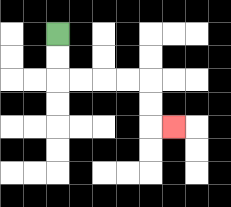{'start': '[2, 1]', 'end': '[7, 5]', 'path_directions': 'D,D,R,R,R,R,D,D,R', 'path_coordinates': '[[2, 1], [2, 2], [2, 3], [3, 3], [4, 3], [5, 3], [6, 3], [6, 4], [6, 5], [7, 5]]'}